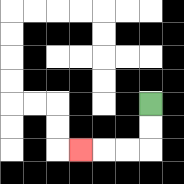{'start': '[6, 4]', 'end': '[3, 6]', 'path_directions': 'D,D,L,L,L', 'path_coordinates': '[[6, 4], [6, 5], [6, 6], [5, 6], [4, 6], [3, 6]]'}